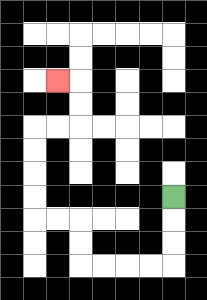{'start': '[7, 8]', 'end': '[2, 3]', 'path_directions': 'D,D,D,L,L,L,L,U,U,L,L,U,U,U,U,R,R,U,U,L', 'path_coordinates': '[[7, 8], [7, 9], [7, 10], [7, 11], [6, 11], [5, 11], [4, 11], [3, 11], [3, 10], [3, 9], [2, 9], [1, 9], [1, 8], [1, 7], [1, 6], [1, 5], [2, 5], [3, 5], [3, 4], [3, 3], [2, 3]]'}